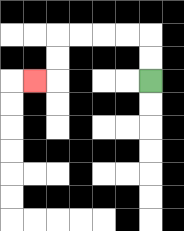{'start': '[6, 3]', 'end': '[1, 3]', 'path_directions': 'U,U,L,L,L,L,D,D,L', 'path_coordinates': '[[6, 3], [6, 2], [6, 1], [5, 1], [4, 1], [3, 1], [2, 1], [2, 2], [2, 3], [1, 3]]'}